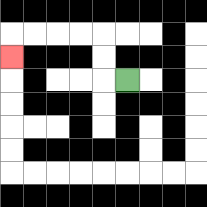{'start': '[5, 3]', 'end': '[0, 2]', 'path_directions': 'L,U,U,L,L,L,L,D', 'path_coordinates': '[[5, 3], [4, 3], [4, 2], [4, 1], [3, 1], [2, 1], [1, 1], [0, 1], [0, 2]]'}